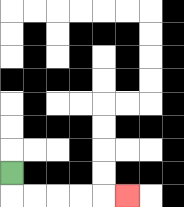{'start': '[0, 7]', 'end': '[5, 8]', 'path_directions': 'D,R,R,R,R,R', 'path_coordinates': '[[0, 7], [0, 8], [1, 8], [2, 8], [3, 8], [4, 8], [5, 8]]'}